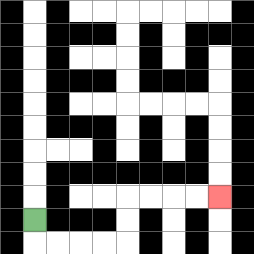{'start': '[1, 9]', 'end': '[9, 8]', 'path_directions': 'D,R,R,R,R,U,U,R,R,R,R', 'path_coordinates': '[[1, 9], [1, 10], [2, 10], [3, 10], [4, 10], [5, 10], [5, 9], [5, 8], [6, 8], [7, 8], [8, 8], [9, 8]]'}